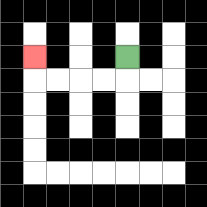{'start': '[5, 2]', 'end': '[1, 2]', 'path_directions': 'D,L,L,L,L,U', 'path_coordinates': '[[5, 2], [5, 3], [4, 3], [3, 3], [2, 3], [1, 3], [1, 2]]'}